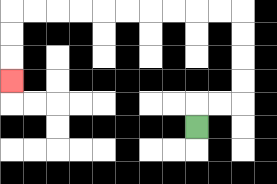{'start': '[8, 5]', 'end': '[0, 3]', 'path_directions': 'U,R,R,U,U,U,U,L,L,L,L,L,L,L,L,L,L,D,D,D', 'path_coordinates': '[[8, 5], [8, 4], [9, 4], [10, 4], [10, 3], [10, 2], [10, 1], [10, 0], [9, 0], [8, 0], [7, 0], [6, 0], [5, 0], [4, 0], [3, 0], [2, 0], [1, 0], [0, 0], [0, 1], [0, 2], [0, 3]]'}